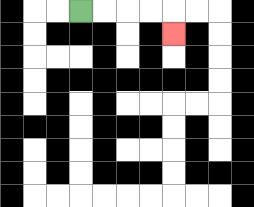{'start': '[3, 0]', 'end': '[7, 1]', 'path_directions': 'R,R,R,R,D', 'path_coordinates': '[[3, 0], [4, 0], [5, 0], [6, 0], [7, 0], [7, 1]]'}